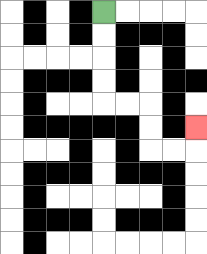{'start': '[4, 0]', 'end': '[8, 5]', 'path_directions': 'D,D,D,D,R,R,D,D,R,R,U', 'path_coordinates': '[[4, 0], [4, 1], [4, 2], [4, 3], [4, 4], [5, 4], [6, 4], [6, 5], [6, 6], [7, 6], [8, 6], [8, 5]]'}